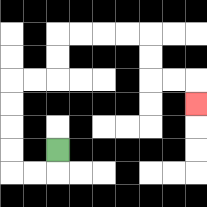{'start': '[2, 6]', 'end': '[8, 4]', 'path_directions': 'D,L,L,U,U,U,U,R,R,U,U,R,R,R,R,D,D,R,R,D', 'path_coordinates': '[[2, 6], [2, 7], [1, 7], [0, 7], [0, 6], [0, 5], [0, 4], [0, 3], [1, 3], [2, 3], [2, 2], [2, 1], [3, 1], [4, 1], [5, 1], [6, 1], [6, 2], [6, 3], [7, 3], [8, 3], [8, 4]]'}